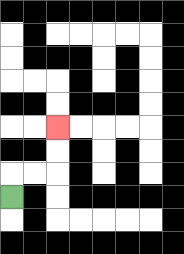{'start': '[0, 8]', 'end': '[2, 5]', 'path_directions': 'U,R,R,U,U', 'path_coordinates': '[[0, 8], [0, 7], [1, 7], [2, 7], [2, 6], [2, 5]]'}